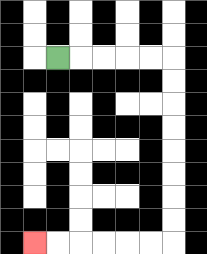{'start': '[2, 2]', 'end': '[1, 10]', 'path_directions': 'R,R,R,R,R,D,D,D,D,D,D,D,D,L,L,L,L,L,L', 'path_coordinates': '[[2, 2], [3, 2], [4, 2], [5, 2], [6, 2], [7, 2], [7, 3], [7, 4], [7, 5], [7, 6], [7, 7], [7, 8], [7, 9], [7, 10], [6, 10], [5, 10], [4, 10], [3, 10], [2, 10], [1, 10]]'}